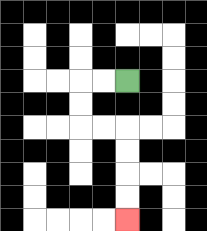{'start': '[5, 3]', 'end': '[5, 9]', 'path_directions': 'L,L,D,D,R,R,D,D,D,D', 'path_coordinates': '[[5, 3], [4, 3], [3, 3], [3, 4], [3, 5], [4, 5], [5, 5], [5, 6], [5, 7], [5, 8], [5, 9]]'}